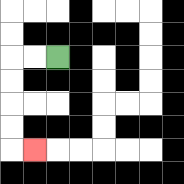{'start': '[2, 2]', 'end': '[1, 6]', 'path_directions': 'L,L,D,D,D,D,R', 'path_coordinates': '[[2, 2], [1, 2], [0, 2], [0, 3], [0, 4], [0, 5], [0, 6], [1, 6]]'}